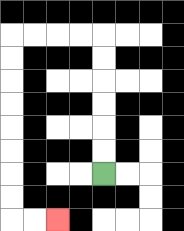{'start': '[4, 7]', 'end': '[2, 9]', 'path_directions': 'U,U,U,U,U,U,L,L,L,L,D,D,D,D,D,D,D,D,R,R', 'path_coordinates': '[[4, 7], [4, 6], [4, 5], [4, 4], [4, 3], [4, 2], [4, 1], [3, 1], [2, 1], [1, 1], [0, 1], [0, 2], [0, 3], [0, 4], [0, 5], [0, 6], [0, 7], [0, 8], [0, 9], [1, 9], [2, 9]]'}